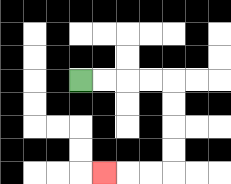{'start': '[3, 3]', 'end': '[4, 7]', 'path_directions': 'R,R,R,R,D,D,D,D,L,L,L', 'path_coordinates': '[[3, 3], [4, 3], [5, 3], [6, 3], [7, 3], [7, 4], [7, 5], [7, 6], [7, 7], [6, 7], [5, 7], [4, 7]]'}